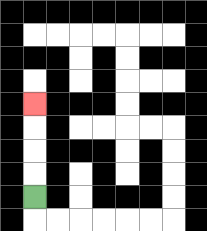{'start': '[1, 8]', 'end': '[1, 4]', 'path_directions': 'U,U,U,U', 'path_coordinates': '[[1, 8], [1, 7], [1, 6], [1, 5], [1, 4]]'}